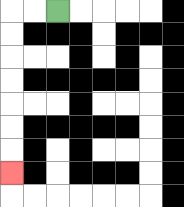{'start': '[2, 0]', 'end': '[0, 7]', 'path_directions': 'L,L,D,D,D,D,D,D,D', 'path_coordinates': '[[2, 0], [1, 0], [0, 0], [0, 1], [0, 2], [0, 3], [0, 4], [0, 5], [0, 6], [0, 7]]'}